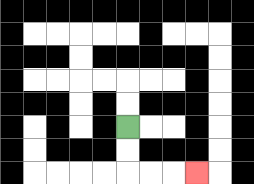{'start': '[5, 5]', 'end': '[8, 7]', 'path_directions': 'D,D,R,R,R', 'path_coordinates': '[[5, 5], [5, 6], [5, 7], [6, 7], [7, 7], [8, 7]]'}